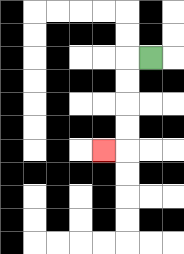{'start': '[6, 2]', 'end': '[4, 6]', 'path_directions': 'L,D,D,D,D,L', 'path_coordinates': '[[6, 2], [5, 2], [5, 3], [5, 4], [5, 5], [5, 6], [4, 6]]'}